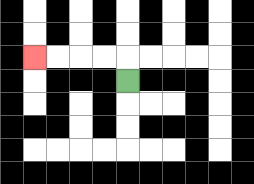{'start': '[5, 3]', 'end': '[1, 2]', 'path_directions': 'U,L,L,L,L', 'path_coordinates': '[[5, 3], [5, 2], [4, 2], [3, 2], [2, 2], [1, 2]]'}